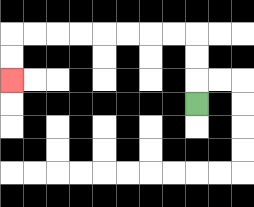{'start': '[8, 4]', 'end': '[0, 3]', 'path_directions': 'U,U,U,L,L,L,L,L,L,L,L,D,D', 'path_coordinates': '[[8, 4], [8, 3], [8, 2], [8, 1], [7, 1], [6, 1], [5, 1], [4, 1], [3, 1], [2, 1], [1, 1], [0, 1], [0, 2], [0, 3]]'}